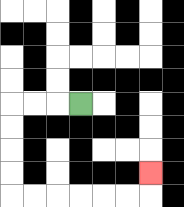{'start': '[3, 4]', 'end': '[6, 7]', 'path_directions': 'L,L,L,D,D,D,D,R,R,R,R,R,R,U', 'path_coordinates': '[[3, 4], [2, 4], [1, 4], [0, 4], [0, 5], [0, 6], [0, 7], [0, 8], [1, 8], [2, 8], [3, 8], [4, 8], [5, 8], [6, 8], [6, 7]]'}